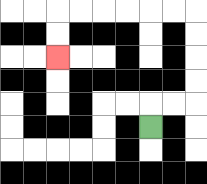{'start': '[6, 5]', 'end': '[2, 2]', 'path_directions': 'U,R,R,U,U,U,U,L,L,L,L,L,L,D,D', 'path_coordinates': '[[6, 5], [6, 4], [7, 4], [8, 4], [8, 3], [8, 2], [8, 1], [8, 0], [7, 0], [6, 0], [5, 0], [4, 0], [3, 0], [2, 0], [2, 1], [2, 2]]'}